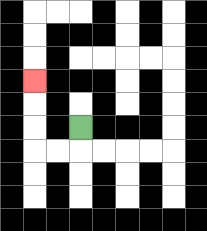{'start': '[3, 5]', 'end': '[1, 3]', 'path_directions': 'D,L,L,U,U,U', 'path_coordinates': '[[3, 5], [3, 6], [2, 6], [1, 6], [1, 5], [1, 4], [1, 3]]'}